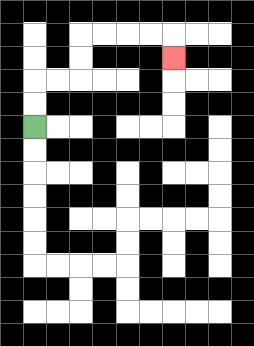{'start': '[1, 5]', 'end': '[7, 2]', 'path_directions': 'U,U,R,R,U,U,R,R,R,R,D', 'path_coordinates': '[[1, 5], [1, 4], [1, 3], [2, 3], [3, 3], [3, 2], [3, 1], [4, 1], [5, 1], [6, 1], [7, 1], [7, 2]]'}